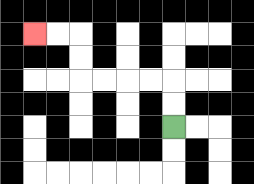{'start': '[7, 5]', 'end': '[1, 1]', 'path_directions': 'U,U,L,L,L,L,U,U,L,L', 'path_coordinates': '[[7, 5], [7, 4], [7, 3], [6, 3], [5, 3], [4, 3], [3, 3], [3, 2], [3, 1], [2, 1], [1, 1]]'}